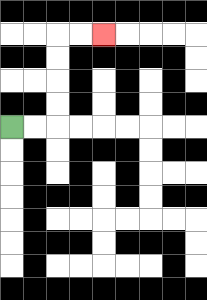{'start': '[0, 5]', 'end': '[4, 1]', 'path_directions': 'R,R,U,U,U,U,R,R', 'path_coordinates': '[[0, 5], [1, 5], [2, 5], [2, 4], [2, 3], [2, 2], [2, 1], [3, 1], [4, 1]]'}